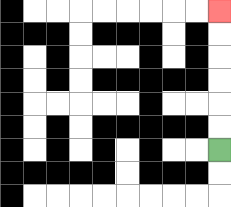{'start': '[9, 6]', 'end': '[9, 0]', 'path_directions': 'U,U,U,U,U,U', 'path_coordinates': '[[9, 6], [9, 5], [9, 4], [9, 3], [9, 2], [9, 1], [9, 0]]'}